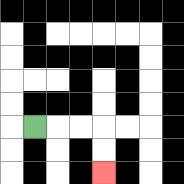{'start': '[1, 5]', 'end': '[4, 7]', 'path_directions': 'R,R,R,D,D', 'path_coordinates': '[[1, 5], [2, 5], [3, 5], [4, 5], [4, 6], [4, 7]]'}